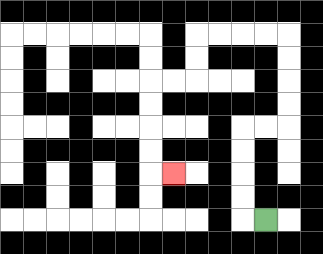{'start': '[11, 9]', 'end': '[7, 7]', 'path_directions': 'L,U,U,U,U,R,R,U,U,U,U,L,L,L,L,D,D,L,L,D,D,D,D,R', 'path_coordinates': '[[11, 9], [10, 9], [10, 8], [10, 7], [10, 6], [10, 5], [11, 5], [12, 5], [12, 4], [12, 3], [12, 2], [12, 1], [11, 1], [10, 1], [9, 1], [8, 1], [8, 2], [8, 3], [7, 3], [6, 3], [6, 4], [6, 5], [6, 6], [6, 7], [7, 7]]'}